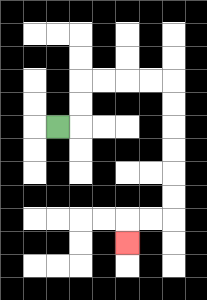{'start': '[2, 5]', 'end': '[5, 10]', 'path_directions': 'R,U,U,R,R,R,R,D,D,D,D,D,D,L,L,D', 'path_coordinates': '[[2, 5], [3, 5], [3, 4], [3, 3], [4, 3], [5, 3], [6, 3], [7, 3], [7, 4], [7, 5], [7, 6], [7, 7], [7, 8], [7, 9], [6, 9], [5, 9], [5, 10]]'}